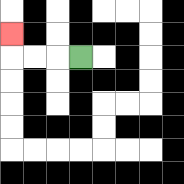{'start': '[3, 2]', 'end': '[0, 1]', 'path_directions': 'L,L,L,U', 'path_coordinates': '[[3, 2], [2, 2], [1, 2], [0, 2], [0, 1]]'}